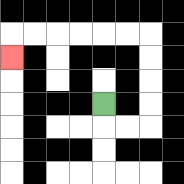{'start': '[4, 4]', 'end': '[0, 2]', 'path_directions': 'D,R,R,U,U,U,U,L,L,L,L,L,L,D', 'path_coordinates': '[[4, 4], [4, 5], [5, 5], [6, 5], [6, 4], [6, 3], [6, 2], [6, 1], [5, 1], [4, 1], [3, 1], [2, 1], [1, 1], [0, 1], [0, 2]]'}